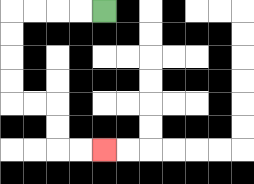{'start': '[4, 0]', 'end': '[4, 6]', 'path_directions': 'L,L,L,L,D,D,D,D,R,R,D,D,R,R', 'path_coordinates': '[[4, 0], [3, 0], [2, 0], [1, 0], [0, 0], [0, 1], [0, 2], [0, 3], [0, 4], [1, 4], [2, 4], [2, 5], [2, 6], [3, 6], [4, 6]]'}